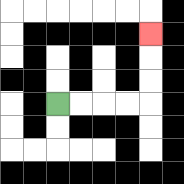{'start': '[2, 4]', 'end': '[6, 1]', 'path_directions': 'R,R,R,R,U,U,U', 'path_coordinates': '[[2, 4], [3, 4], [4, 4], [5, 4], [6, 4], [6, 3], [6, 2], [6, 1]]'}